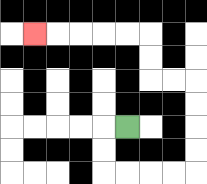{'start': '[5, 5]', 'end': '[1, 1]', 'path_directions': 'L,D,D,R,R,R,R,U,U,U,U,L,L,U,U,L,L,L,L,L', 'path_coordinates': '[[5, 5], [4, 5], [4, 6], [4, 7], [5, 7], [6, 7], [7, 7], [8, 7], [8, 6], [8, 5], [8, 4], [8, 3], [7, 3], [6, 3], [6, 2], [6, 1], [5, 1], [4, 1], [3, 1], [2, 1], [1, 1]]'}